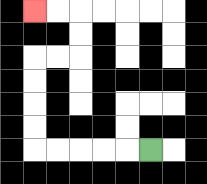{'start': '[6, 6]', 'end': '[1, 0]', 'path_directions': 'L,L,L,L,L,U,U,U,U,R,R,U,U,L,L', 'path_coordinates': '[[6, 6], [5, 6], [4, 6], [3, 6], [2, 6], [1, 6], [1, 5], [1, 4], [1, 3], [1, 2], [2, 2], [3, 2], [3, 1], [3, 0], [2, 0], [1, 0]]'}